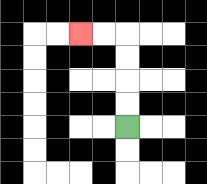{'start': '[5, 5]', 'end': '[3, 1]', 'path_directions': 'U,U,U,U,L,L', 'path_coordinates': '[[5, 5], [5, 4], [5, 3], [5, 2], [5, 1], [4, 1], [3, 1]]'}